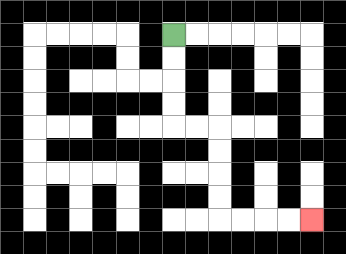{'start': '[7, 1]', 'end': '[13, 9]', 'path_directions': 'D,D,D,D,R,R,D,D,D,D,R,R,R,R', 'path_coordinates': '[[7, 1], [7, 2], [7, 3], [7, 4], [7, 5], [8, 5], [9, 5], [9, 6], [9, 7], [9, 8], [9, 9], [10, 9], [11, 9], [12, 9], [13, 9]]'}